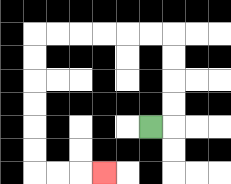{'start': '[6, 5]', 'end': '[4, 7]', 'path_directions': 'R,U,U,U,U,L,L,L,L,L,L,D,D,D,D,D,D,R,R,R', 'path_coordinates': '[[6, 5], [7, 5], [7, 4], [7, 3], [7, 2], [7, 1], [6, 1], [5, 1], [4, 1], [3, 1], [2, 1], [1, 1], [1, 2], [1, 3], [1, 4], [1, 5], [1, 6], [1, 7], [2, 7], [3, 7], [4, 7]]'}